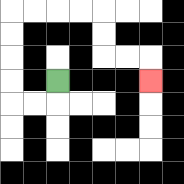{'start': '[2, 3]', 'end': '[6, 3]', 'path_directions': 'D,L,L,U,U,U,U,R,R,R,R,D,D,R,R,D', 'path_coordinates': '[[2, 3], [2, 4], [1, 4], [0, 4], [0, 3], [0, 2], [0, 1], [0, 0], [1, 0], [2, 0], [3, 0], [4, 0], [4, 1], [4, 2], [5, 2], [6, 2], [6, 3]]'}